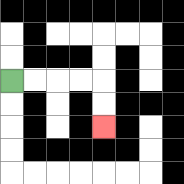{'start': '[0, 3]', 'end': '[4, 5]', 'path_directions': 'R,R,R,R,D,D', 'path_coordinates': '[[0, 3], [1, 3], [2, 3], [3, 3], [4, 3], [4, 4], [4, 5]]'}